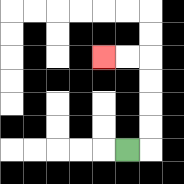{'start': '[5, 6]', 'end': '[4, 2]', 'path_directions': 'R,U,U,U,U,L,L', 'path_coordinates': '[[5, 6], [6, 6], [6, 5], [6, 4], [6, 3], [6, 2], [5, 2], [4, 2]]'}